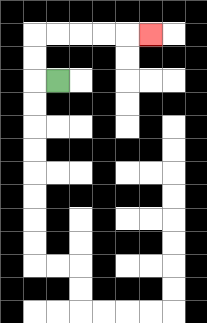{'start': '[2, 3]', 'end': '[6, 1]', 'path_directions': 'L,U,U,R,R,R,R,R', 'path_coordinates': '[[2, 3], [1, 3], [1, 2], [1, 1], [2, 1], [3, 1], [4, 1], [5, 1], [6, 1]]'}